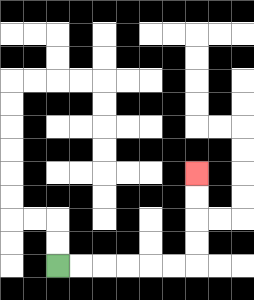{'start': '[2, 11]', 'end': '[8, 7]', 'path_directions': 'R,R,R,R,R,R,U,U,U,U', 'path_coordinates': '[[2, 11], [3, 11], [4, 11], [5, 11], [6, 11], [7, 11], [8, 11], [8, 10], [8, 9], [8, 8], [8, 7]]'}